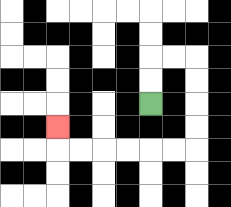{'start': '[6, 4]', 'end': '[2, 5]', 'path_directions': 'U,U,R,R,D,D,D,D,L,L,L,L,L,L,U', 'path_coordinates': '[[6, 4], [6, 3], [6, 2], [7, 2], [8, 2], [8, 3], [8, 4], [8, 5], [8, 6], [7, 6], [6, 6], [5, 6], [4, 6], [3, 6], [2, 6], [2, 5]]'}